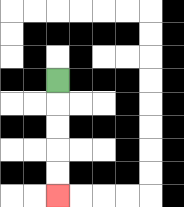{'start': '[2, 3]', 'end': '[2, 8]', 'path_directions': 'D,D,D,D,D', 'path_coordinates': '[[2, 3], [2, 4], [2, 5], [2, 6], [2, 7], [2, 8]]'}